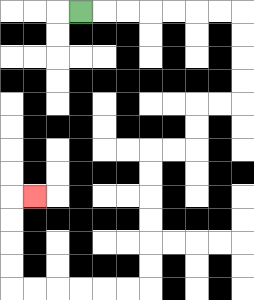{'start': '[3, 0]', 'end': '[1, 8]', 'path_directions': 'R,R,R,R,R,R,R,D,D,D,D,L,L,D,D,L,L,D,D,D,D,D,D,L,L,L,L,L,L,U,U,U,U,R', 'path_coordinates': '[[3, 0], [4, 0], [5, 0], [6, 0], [7, 0], [8, 0], [9, 0], [10, 0], [10, 1], [10, 2], [10, 3], [10, 4], [9, 4], [8, 4], [8, 5], [8, 6], [7, 6], [6, 6], [6, 7], [6, 8], [6, 9], [6, 10], [6, 11], [6, 12], [5, 12], [4, 12], [3, 12], [2, 12], [1, 12], [0, 12], [0, 11], [0, 10], [0, 9], [0, 8], [1, 8]]'}